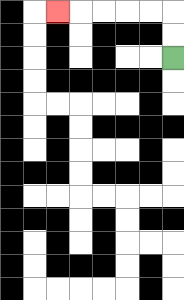{'start': '[7, 2]', 'end': '[2, 0]', 'path_directions': 'U,U,L,L,L,L,L', 'path_coordinates': '[[7, 2], [7, 1], [7, 0], [6, 0], [5, 0], [4, 0], [3, 0], [2, 0]]'}